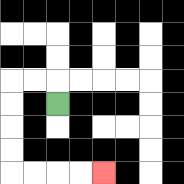{'start': '[2, 4]', 'end': '[4, 7]', 'path_directions': 'U,L,L,D,D,D,D,R,R,R,R', 'path_coordinates': '[[2, 4], [2, 3], [1, 3], [0, 3], [0, 4], [0, 5], [0, 6], [0, 7], [1, 7], [2, 7], [3, 7], [4, 7]]'}